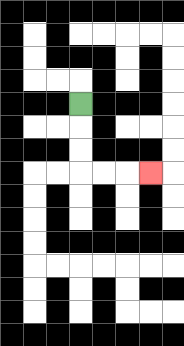{'start': '[3, 4]', 'end': '[6, 7]', 'path_directions': 'D,D,D,R,R,R', 'path_coordinates': '[[3, 4], [3, 5], [3, 6], [3, 7], [4, 7], [5, 7], [6, 7]]'}